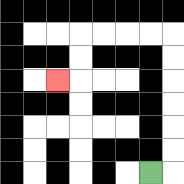{'start': '[6, 7]', 'end': '[2, 3]', 'path_directions': 'R,U,U,U,U,U,U,L,L,L,L,D,D,L', 'path_coordinates': '[[6, 7], [7, 7], [7, 6], [7, 5], [7, 4], [7, 3], [7, 2], [7, 1], [6, 1], [5, 1], [4, 1], [3, 1], [3, 2], [3, 3], [2, 3]]'}